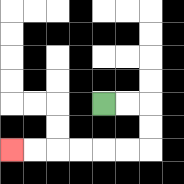{'start': '[4, 4]', 'end': '[0, 6]', 'path_directions': 'R,R,D,D,L,L,L,L,L,L', 'path_coordinates': '[[4, 4], [5, 4], [6, 4], [6, 5], [6, 6], [5, 6], [4, 6], [3, 6], [2, 6], [1, 6], [0, 6]]'}